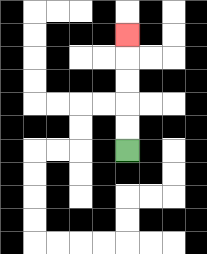{'start': '[5, 6]', 'end': '[5, 1]', 'path_directions': 'U,U,U,U,U', 'path_coordinates': '[[5, 6], [5, 5], [5, 4], [5, 3], [5, 2], [5, 1]]'}